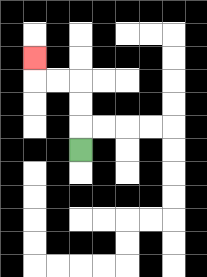{'start': '[3, 6]', 'end': '[1, 2]', 'path_directions': 'U,U,U,L,L,U', 'path_coordinates': '[[3, 6], [3, 5], [3, 4], [3, 3], [2, 3], [1, 3], [1, 2]]'}